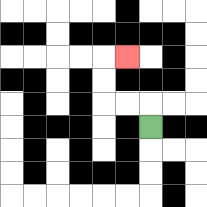{'start': '[6, 5]', 'end': '[5, 2]', 'path_directions': 'U,L,L,U,U,R', 'path_coordinates': '[[6, 5], [6, 4], [5, 4], [4, 4], [4, 3], [4, 2], [5, 2]]'}